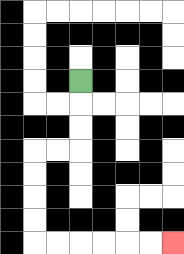{'start': '[3, 3]', 'end': '[7, 10]', 'path_directions': 'D,D,D,L,L,D,D,D,D,R,R,R,R,R,R', 'path_coordinates': '[[3, 3], [3, 4], [3, 5], [3, 6], [2, 6], [1, 6], [1, 7], [1, 8], [1, 9], [1, 10], [2, 10], [3, 10], [4, 10], [5, 10], [6, 10], [7, 10]]'}